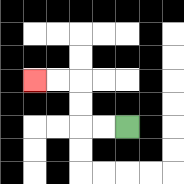{'start': '[5, 5]', 'end': '[1, 3]', 'path_directions': 'L,L,U,U,L,L', 'path_coordinates': '[[5, 5], [4, 5], [3, 5], [3, 4], [3, 3], [2, 3], [1, 3]]'}